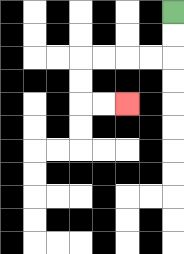{'start': '[7, 0]', 'end': '[5, 4]', 'path_directions': 'D,D,L,L,L,L,D,D,R,R', 'path_coordinates': '[[7, 0], [7, 1], [7, 2], [6, 2], [5, 2], [4, 2], [3, 2], [3, 3], [3, 4], [4, 4], [5, 4]]'}